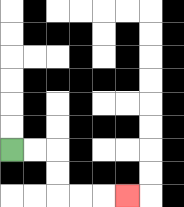{'start': '[0, 6]', 'end': '[5, 8]', 'path_directions': 'R,R,D,D,R,R,R', 'path_coordinates': '[[0, 6], [1, 6], [2, 6], [2, 7], [2, 8], [3, 8], [4, 8], [5, 8]]'}